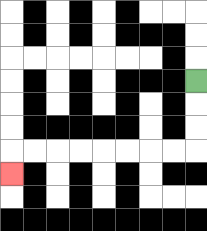{'start': '[8, 3]', 'end': '[0, 7]', 'path_directions': 'D,D,D,L,L,L,L,L,L,L,L,D', 'path_coordinates': '[[8, 3], [8, 4], [8, 5], [8, 6], [7, 6], [6, 6], [5, 6], [4, 6], [3, 6], [2, 6], [1, 6], [0, 6], [0, 7]]'}